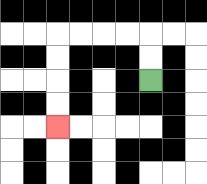{'start': '[6, 3]', 'end': '[2, 5]', 'path_directions': 'U,U,L,L,L,L,D,D,D,D', 'path_coordinates': '[[6, 3], [6, 2], [6, 1], [5, 1], [4, 1], [3, 1], [2, 1], [2, 2], [2, 3], [2, 4], [2, 5]]'}